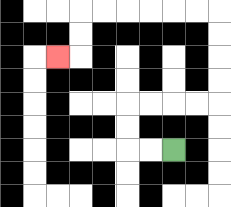{'start': '[7, 6]', 'end': '[2, 2]', 'path_directions': 'L,L,U,U,R,R,R,R,U,U,U,U,L,L,L,L,L,L,D,D,L', 'path_coordinates': '[[7, 6], [6, 6], [5, 6], [5, 5], [5, 4], [6, 4], [7, 4], [8, 4], [9, 4], [9, 3], [9, 2], [9, 1], [9, 0], [8, 0], [7, 0], [6, 0], [5, 0], [4, 0], [3, 0], [3, 1], [3, 2], [2, 2]]'}